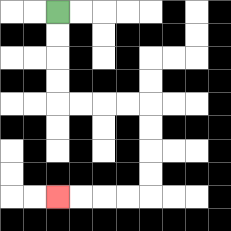{'start': '[2, 0]', 'end': '[2, 8]', 'path_directions': 'D,D,D,D,R,R,R,R,D,D,D,D,L,L,L,L', 'path_coordinates': '[[2, 0], [2, 1], [2, 2], [2, 3], [2, 4], [3, 4], [4, 4], [5, 4], [6, 4], [6, 5], [6, 6], [6, 7], [6, 8], [5, 8], [4, 8], [3, 8], [2, 8]]'}